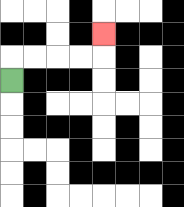{'start': '[0, 3]', 'end': '[4, 1]', 'path_directions': 'U,R,R,R,R,U', 'path_coordinates': '[[0, 3], [0, 2], [1, 2], [2, 2], [3, 2], [4, 2], [4, 1]]'}